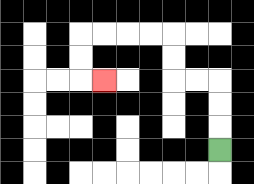{'start': '[9, 6]', 'end': '[4, 3]', 'path_directions': 'U,U,U,L,L,U,U,L,L,L,L,D,D,R', 'path_coordinates': '[[9, 6], [9, 5], [9, 4], [9, 3], [8, 3], [7, 3], [7, 2], [7, 1], [6, 1], [5, 1], [4, 1], [3, 1], [3, 2], [3, 3], [4, 3]]'}